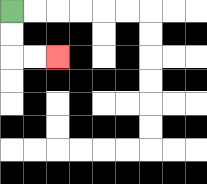{'start': '[0, 0]', 'end': '[2, 2]', 'path_directions': 'D,D,R,R', 'path_coordinates': '[[0, 0], [0, 1], [0, 2], [1, 2], [2, 2]]'}